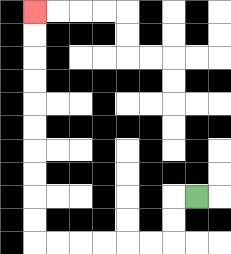{'start': '[8, 8]', 'end': '[1, 0]', 'path_directions': 'L,D,D,L,L,L,L,L,L,U,U,U,U,U,U,U,U,U,U', 'path_coordinates': '[[8, 8], [7, 8], [7, 9], [7, 10], [6, 10], [5, 10], [4, 10], [3, 10], [2, 10], [1, 10], [1, 9], [1, 8], [1, 7], [1, 6], [1, 5], [1, 4], [1, 3], [1, 2], [1, 1], [1, 0]]'}